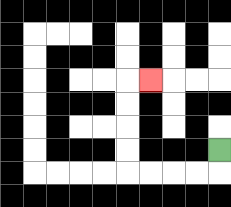{'start': '[9, 6]', 'end': '[6, 3]', 'path_directions': 'D,L,L,L,L,U,U,U,U,R', 'path_coordinates': '[[9, 6], [9, 7], [8, 7], [7, 7], [6, 7], [5, 7], [5, 6], [5, 5], [5, 4], [5, 3], [6, 3]]'}